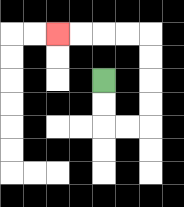{'start': '[4, 3]', 'end': '[2, 1]', 'path_directions': 'D,D,R,R,U,U,U,U,L,L,L,L', 'path_coordinates': '[[4, 3], [4, 4], [4, 5], [5, 5], [6, 5], [6, 4], [6, 3], [6, 2], [6, 1], [5, 1], [4, 1], [3, 1], [2, 1]]'}